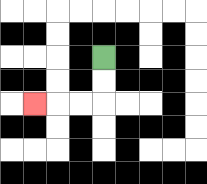{'start': '[4, 2]', 'end': '[1, 4]', 'path_directions': 'D,D,L,L,L', 'path_coordinates': '[[4, 2], [4, 3], [4, 4], [3, 4], [2, 4], [1, 4]]'}